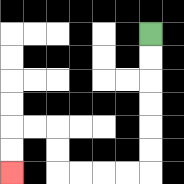{'start': '[6, 1]', 'end': '[0, 7]', 'path_directions': 'D,D,D,D,D,D,L,L,L,L,U,U,L,L,D,D', 'path_coordinates': '[[6, 1], [6, 2], [6, 3], [6, 4], [6, 5], [6, 6], [6, 7], [5, 7], [4, 7], [3, 7], [2, 7], [2, 6], [2, 5], [1, 5], [0, 5], [0, 6], [0, 7]]'}